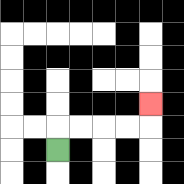{'start': '[2, 6]', 'end': '[6, 4]', 'path_directions': 'U,R,R,R,R,U', 'path_coordinates': '[[2, 6], [2, 5], [3, 5], [4, 5], [5, 5], [6, 5], [6, 4]]'}